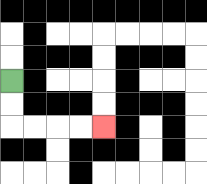{'start': '[0, 3]', 'end': '[4, 5]', 'path_directions': 'D,D,R,R,R,R', 'path_coordinates': '[[0, 3], [0, 4], [0, 5], [1, 5], [2, 5], [3, 5], [4, 5]]'}